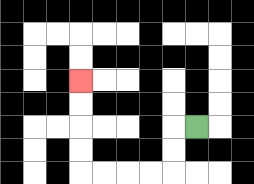{'start': '[8, 5]', 'end': '[3, 3]', 'path_directions': 'L,D,D,L,L,L,L,U,U,U,U', 'path_coordinates': '[[8, 5], [7, 5], [7, 6], [7, 7], [6, 7], [5, 7], [4, 7], [3, 7], [3, 6], [3, 5], [3, 4], [3, 3]]'}